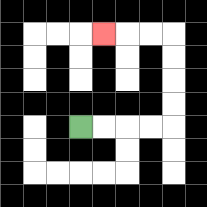{'start': '[3, 5]', 'end': '[4, 1]', 'path_directions': 'R,R,R,R,U,U,U,U,L,L,L', 'path_coordinates': '[[3, 5], [4, 5], [5, 5], [6, 5], [7, 5], [7, 4], [7, 3], [7, 2], [7, 1], [6, 1], [5, 1], [4, 1]]'}